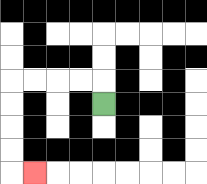{'start': '[4, 4]', 'end': '[1, 7]', 'path_directions': 'U,L,L,L,L,D,D,D,D,R', 'path_coordinates': '[[4, 4], [4, 3], [3, 3], [2, 3], [1, 3], [0, 3], [0, 4], [0, 5], [0, 6], [0, 7], [1, 7]]'}